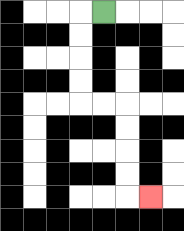{'start': '[4, 0]', 'end': '[6, 8]', 'path_directions': 'L,D,D,D,D,R,R,D,D,D,D,R', 'path_coordinates': '[[4, 0], [3, 0], [3, 1], [3, 2], [3, 3], [3, 4], [4, 4], [5, 4], [5, 5], [5, 6], [5, 7], [5, 8], [6, 8]]'}